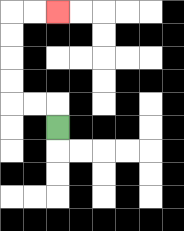{'start': '[2, 5]', 'end': '[2, 0]', 'path_directions': 'U,L,L,U,U,U,U,R,R', 'path_coordinates': '[[2, 5], [2, 4], [1, 4], [0, 4], [0, 3], [0, 2], [0, 1], [0, 0], [1, 0], [2, 0]]'}